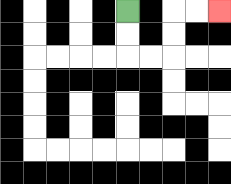{'start': '[5, 0]', 'end': '[9, 0]', 'path_directions': 'D,D,R,R,U,U,R,R', 'path_coordinates': '[[5, 0], [5, 1], [5, 2], [6, 2], [7, 2], [7, 1], [7, 0], [8, 0], [9, 0]]'}